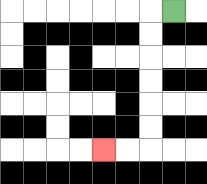{'start': '[7, 0]', 'end': '[4, 6]', 'path_directions': 'L,D,D,D,D,D,D,L,L', 'path_coordinates': '[[7, 0], [6, 0], [6, 1], [6, 2], [6, 3], [6, 4], [6, 5], [6, 6], [5, 6], [4, 6]]'}